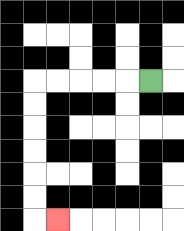{'start': '[6, 3]', 'end': '[2, 9]', 'path_directions': 'L,L,L,L,L,D,D,D,D,D,D,R', 'path_coordinates': '[[6, 3], [5, 3], [4, 3], [3, 3], [2, 3], [1, 3], [1, 4], [1, 5], [1, 6], [1, 7], [1, 8], [1, 9], [2, 9]]'}